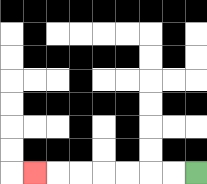{'start': '[8, 7]', 'end': '[1, 7]', 'path_directions': 'L,L,L,L,L,L,L', 'path_coordinates': '[[8, 7], [7, 7], [6, 7], [5, 7], [4, 7], [3, 7], [2, 7], [1, 7]]'}